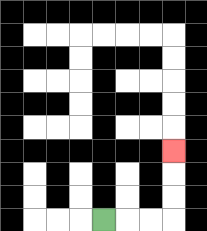{'start': '[4, 9]', 'end': '[7, 6]', 'path_directions': 'R,R,R,U,U,U', 'path_coordinates': '[[4, 9], [5, 9], [6, 9], [7, 9], [7, 8], [7, 7], [7, 6]]'}